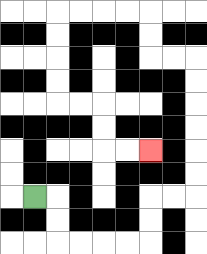{'start': '[1, 8]', 'end': '[6, 6]', 'path_directions': 'R,D,D,R,R,R,R,U,U,R,R,U,U,U,U,U,U,L,L,U,U,L,L,L,L,D,D,D,D,R,R,D,D,R,R', 'path_coordinates': '[[1, 8], [2, 8], [2, 9], [2, 10], [3, 10], [4, 10], [5, 10], [6, 10], [6, 9], [6, 8], [7, 8], [8, 8], [8, 7], [8, 6], [8, 5], [8, 4], [8, 3], [8, 2], [7, 2], [6, 2], [6, 1], [6, 0], [5, 0], [4, 0], [3, 0], [2, 0], [2, 1], [2, 2], [2, 3], [2, 4], [3, 4], [4, 4], [4, 5], [4, 6], [5, 6], [6, 6]]'}